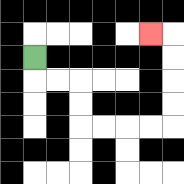{'start': '[1, 2]', 'end': '[6, 1]', 'path_directions': 'D,R,R,D,D,R,R,R,R,U,U,U,U,L', 'path_coordinates': '[[1, 2], [1, 3], [2, 3], [3, 3], [3, 4], [3, 5], [4, 5], [5, 5], [6, 5], [7, 5], [7, 4], [7, 3], [7, 2], [7, 1], [6, 1]]'}